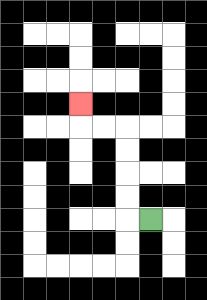{'start': '[6, 9]', 'end': '[3, 4]', 'path_directions': 'L,U,U,U,U,L,L,U', 'path_coordinates': '[[6, 9], [5, 9], [5, 8], [5, 7], [5, 6], [5, 5], [4, 5], [3, 5], [3, 4]]'}